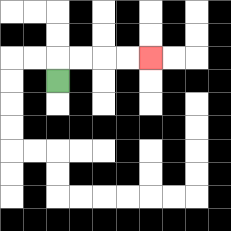{'start': '[2, 3]', 'end': '[6, 2]', 'path_directions': 'U,R,R,R,R', 'path_coordinates': '[[2, 3], [2, 2], [3, 2], [4, 2], [5, 2], [6, 2]]'}